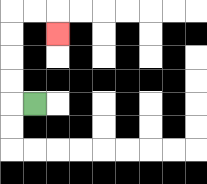{'start': '[1, 4]', 'end': '[2, 1]', 'path_directions': 'L,U,U,U,U,R,R,D', 'path_coordinates': '[[1, 4], [0, 4], [0, 3], [0, 2], [0, 1], [0, 0], [1, 0], [2, 0], [2, 1]]'}